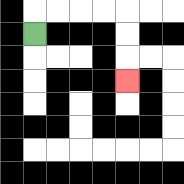{'start': '[1, 1]', 'end': '[5, 3]', 'path_directions': 'U,R,R,R,R,D,D,D', 'path_coordinates': '[[1, 1], [1, 0], [2, 0], [3, 0], [4, 0], [5, 0], [5, 1], [5, 2], [5, 3]]'}